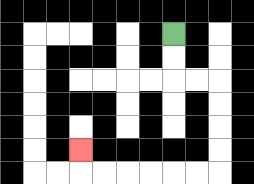{'start': '[7, 1]', 'end': '[3, 6]', 'path_directions': 'D,D,R,R,D,D,D,D,L,L,L,L,L,L,U', 'path_coordinates': '[[7, 1], [7, 2], [7, 3], [8, 3], [9, 3], [9, 4], [9, 5], [9, 6], [9, 7], [8, 7], [7, 7], [6, 7], [5, 7], [4, 7], [3, 7], [3, 6]]'}